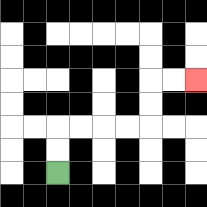{'start': '[2, 7]', 'end': '[8, 3]', 'path_directions': 'U,U,R,R,R,R,U,U,R,R', 'path_coordinates': '[[2, 7], [2, 6], [2, 5], [3, 5], [4, 5], [5, 5], [6, 5], [6, 4], [6, 3], [7, 3], [8, 3]]'}